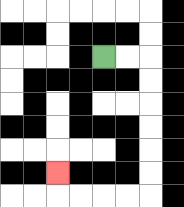{'start': '[4, 2]', 'end': '[2, 7]', 'path_directions': 'R,R,D,D,D,D,D,D,L,L,L,L,U', 'path_coordinates': '[[4, 2], [5, 2], [6, 2], [6, 3], [6, 4], [6, 5], [6, 6], [6, 7], [6, 8], [5, 8], [4, 8], [3, 8], [2, 8], [2, 7]]'}